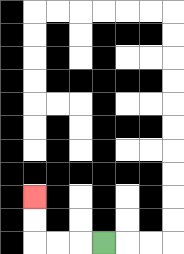{'start': '[4, 10]', 'end': '[1, 8]', 'path_directions': 'L,L,L,U,U', 'path_coordinates': '[[4, 10], [3, 10], [2, 10], [1, 10], [1, 9], [1, 8]]'}